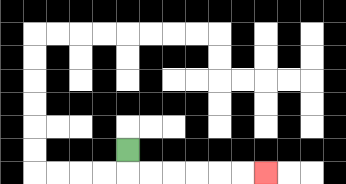{'start': '[5, 6]', 'end': '[11, 7]', 'path_directions': 'D,R,R,R,R,R,R', 'path_coordinates': '[[5, 6], [5, 7], [6, 7], [7, 7], [8, 7], [9, 7], [10, 7], [11, 7]]'}